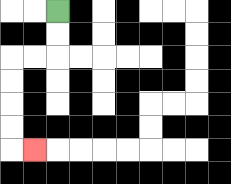{'start': '[2, 0]', 'end': '[1, 6]', 'path_directions': 'D,D,L,L,D,D,D,D,R', 'path_coordinates': '[[2, 0], [2, 1], [2, 2], [1, 2], [0, 2], [0, 3], [0, 4], [0, 5], [0, 6], [1, 6]]'}